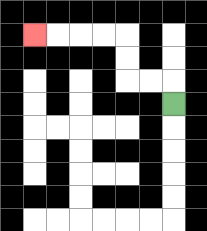{'start': '[7, 4]', 'end': '[1, 1]', 'path_directions': 'U,L,L,U,U,L,L,L,L', 'path_coordinates': '[[7, 4], [7, 3], [6, 3], [5, 3], [5, 2], [5, 1], [4, 1], [3, 1], [2, 1], [1, 1]]'}